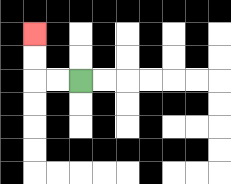{'start': '[3, 3]', 'end': '[1, 1]', 'path_directions': 'L,L,U,U', 'path_coordinates': '[[3, 3], [2, 3], [1, 3], [1, 2], [1, 1]]'}